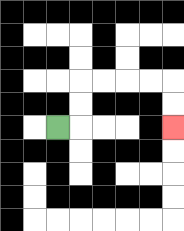{'start': '[2, 5]', 'end': '[7, 5]', 'path_directions': 'R,U,U,R,R,R,R,D,D', 'path_coordinates': '[[2, 5], [3, 5], [3, 4], [3, 3], [4, 3], [5, 3], [6, 3], [7, 3], [7, 4], [7, 5]]'}